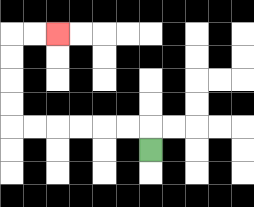{'start': '[6, 6]', 'end': '[2, 1]', 'path_directions': 'U,L,L,L,L,L,L,U,U,U,U,R,R', 'path_coordinates': '[[6, 6], [6, 5], [5, 5], [4, 5], [3, 5], [2, 5], [1, 5], [0, 5], [0, 4], [0, 3], [0, 2], [0, 1], [1, 1], [2, 1]]'}